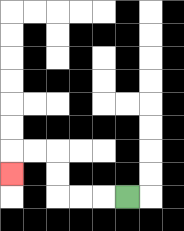{'start': '[5, 8]', 'end': '[0, 7]', 'path_directions': 'L,L,L,U,U,L,L,D', 'path_coordinates': '[[5, 8], [4, 8], [3, 8], [2, 8], [2, 7], [2, 6], [1, 6], [0, 6], [0, 7]]'}